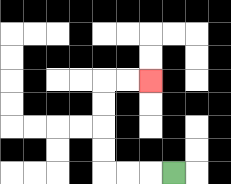{'start': '[7, 7]', 'end': '[6, 3]', 'path_directions': 'L,L,L,U,U,U,U,R,R', 'path_coordinates': '[[7, 7], [6, 7], [5, 7], [4, 7], [4, 6], [4, 5], [4, 4], [4, 3], [5, 3], [6, 3]]'}